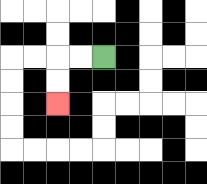{'start': '[4, 2]', 'end': '[2, 4]', 'path_directions': 'L,L,D,D', 'path_coordinates': '[[4, 2], [3, 2], [2, 2], [2, 3], [2, 4]]'}